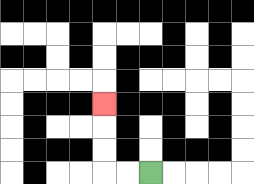{'start': '[6, 7]', 'end': '[4, 4]', 'path_directions': 'L,L,U,U,U', 'path_coordinates': '[[6, 7], [5, 7], [4, 7], [4, 6], [4, 5], [4, 4]]'}